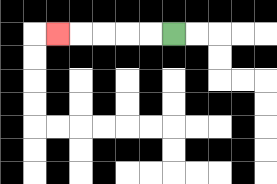{'start': '[7, 1]', 'end': '[2, 1]', 'path_directions': 'L,L,L,L,L', 'path_coordinates': '[[7, 1], [6, 1], [5, 1], [4, 1], [3, 1], [2, 1]]'}